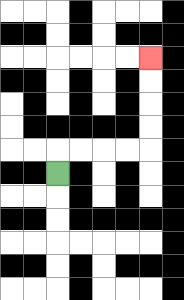{'start': '[2, 7]', 'end': '[6, 2]', 'path_directions': 'U,R,R,R,R,U,U,U,U', 'path_coordinates': '[[2, 7], [2, 6], [3, 6], [4, 6], [5, 6], [6, 6], [6, 5], [6, 4], [6, 3], [6, 2]]'}